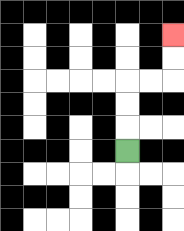{'start': '[5, 6]', 'end': '[7, 1]', 'path_directions': 'U,U,U,R,R,U,U', 'path_coordinates': '[[5, 6], [5, 5], [5, 4], [5, 3], [6, 3], [7, 3], [7, 2], [7, 1]]'}